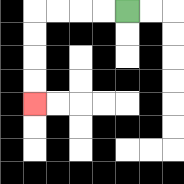{'start': '[5, 0]', 'end': '[1, 4]', 'path_directions': 'L,L,L,L,D,D,D,D', 'path_coordinates': '[[5, 0], [4, 0], [3, 0], [2, 0], [1, 0], [1, 1], [1, 2], [1, 3], [1, 4]]'}